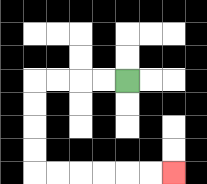{'start': '[5, 3]', 'end': '[7, 7]', 'path_directions': 'L,L,L,L,D,D,D,D,R,R,R,R,R,R', 'path_coordinates': '[[5, 3], [4, 3], [3, 3], [2, 3], [1, 3], [1, 4], [1, 5], [1, 6], [1, 7], [2, 7], [3, 7], [4, 7], [5, 7], [6, 7], [7, 7]]'}